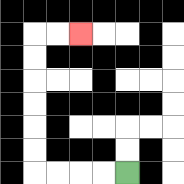{'start': '[5, 7]', 'end': '[3, 1]', 'path_directions': 'L,L,L,L,U,U,U,U,U,U,R,R', 'path_coordinates': '[[5, 7], [4, 7], [3, 7], [2, 7], [1, 7], [1, 6], [1, 5], [1, 4], [1, 3], [1, 2], [1, 1], [2, 1], [3, 1]]'}